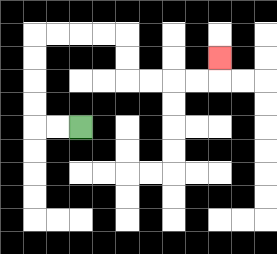{'start': '[3, 5]', 'end': '[9, 2]', 'path_directions': 'L,L,U,U,U,U,R,R,R,R,D,D,R,R,R,R,U', 'path_coordinates': '[[3, 5], [2, 5], [1, 5], [1, 4], [1, 3], [1, 2], [1, 1], [2, 1], [3, 1], [4, 1], [5, 1], [5, 2], [5, 3], [6, 3], [7, 3], [8, 3], [9, 3], [9, 2]]'}